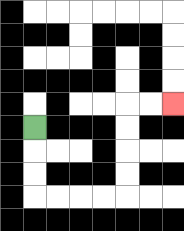{'start': '[1, 5]', 'end': '[7, 4]', 'path_directions': 'D,D,D,R,R,R,R,U,U,U,U,R,R', 'path_coordinates': '[[1, 5], [1, 6], [1, 7], [1, 8], [2, 8], [3, 8], [4, 8], [5, 8], [5, 7], [5, 6], [5, 5], [5, 4], [6, 4], [7, 4]]'}